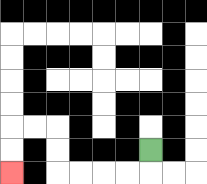{'start': '[6, 6]', 'end': '[0, 7]', 'path_directions': 'D,L,L,L,L,U,U,L,L,D,D', 'path_coordinates': '[[6, 6], [6, 7], [5, 7], [4, 7], [3, 7], [2, 7], [2, 6], [2, 5], [1, 5], [0, 5], [0, 6], [0, 7]]'}